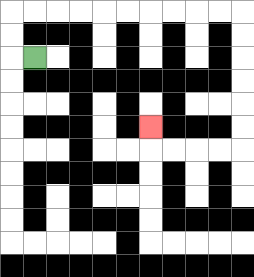{'start': '[1, 2]', 'end': '[6, 5]', 'path_directions': 'L,U,U,R,R,R,R,R,R,R,R,R,R,D,D,D,D,D,D,L,L,L,L,U', 'path_coordinates': '[[1, 2], [0, 2], [0, 1], [0, 0], [1, 0], [2, 0], [3, 0], [4, 0], [5, 0], [6, 0], [7, 0], [8, 0], [9, 0], [10, 0], [10, 1], [10, 2], [10, 3], [10, 4], [10, 5], [10, 6], [9, 6], [8, 6], [7, 6], [6, 6], [6, 5]]'}